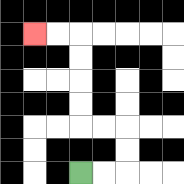{'start': '[3, 7]', 'end': '[1, 1]', 'path_directions': 'R,R,U,U,L,L,U,U,U,U,L,L', 'path_coordinates': '[[3, 7], [4, 7], [5, 7], [5, 6], [5, 5], [4, 5], [3, 5], [3, 4], [3, 3], [3, 2], [3, 1], [2, 1], [1, 1]]'}